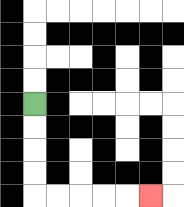{'start': '[1, 4]', 'end': '[6, 8]', 'path_directions': 'D,D,D,D,R,R,R,R,R', 'path_coordinates': '[[1, 4], [1, 5], [1, 6], [1, 7], [1, 8], [2, 8], [3, 8], [4, 8], [5, 8], [6, 8]]'}